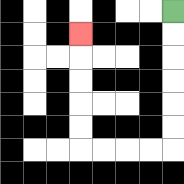{'start': '[7, 0]', 'end': '[3, 1]', 'path_directions': 'D,D,D,D,D,D,L,L,L,L,U,U,U,U,U', 'path_coordinates': '[[7, 0], [7, 1], [7, 2], [7, 3], [7, 4], [7, 5], [7, 6], [6, 6], [5, 6], [4, 6], [3, 6], [3, 5], [3, 4], [3, 3], [3, 2], [3, 1]]'}